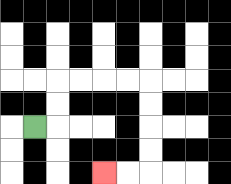{'start': '[1, 5]', 'end': '[4, 7]', 'path_directions': 'R,U,U,R,R,R,R,D,D,D,D,L,L', 'path_coordinates': '[[1, 5], [2, 5], [2, 4], [2, 3], [3, 3], [4, 3], [5, 3], [6, 3], [6, 4], [6, 5], [6, 6], [6, 7], [5, 7], [4, 7]]'}